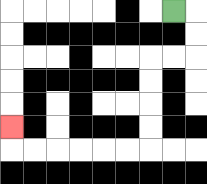{'start': '[7, 0]', 'end': '[0, 5]', 'path_directions': 'R,D,D,L,L,D,D,D,D,L,L,L,L,L,L,U', 'path_coordinates': '[[7, 0], [8, 0], [8, 1], [8, 2], [7, 2], [6, 2], [6, 3], [6, 4], [6, 5], [6, 6], [5, 6], [4, 6], [3, 6], [2, 6], [1, 6], [0, 6], [0, 5]]'}